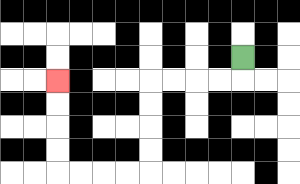{'start': '[10, 2]', 'end': '[2, 3]', 'path_directions': 'D,L,L,L,L,D,D,D,D,L,L,L,L,U,U,U,U', 'path_coordinates': '[[10, 2], [10, 3], [9, 3], [8, 3], [7, 3], [6, 3], [6, 4], [6, 5], [6, 6], [6, 7], [5, 7], [4, 7], [3, 7], [2, 7], [2, 6], [2, 5], [2, 4], [2, 3]]'}